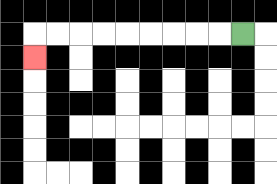{'start': '[10, 1]', 'end': '[1, 2]', 'path_directions': 'L,L,L,L,L,L,L,L,L,D', 'path_coordinates': '[[10, 1], [9, 1], [8, 1], [7, 1], [6, 1], [5, 1], [4, 1], [3, 1], [2, 1], [1, 1], [1, 2]]'}